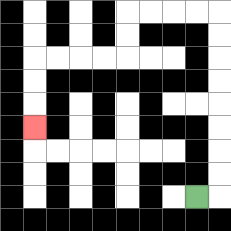{'start': '[8, 8]', 'end': '[1, 5]', 'path_directions': 'R,U,U,U,U,U,U,U,U,L,L,L,L,D,D,L,L,L,L,D,D,D', 'path_coordinates': '[[8, 8], [9, 8], [9, 7], [9, 6], [9, 5], [9, 4], [9, 3], [9, 2], [9, 1], [9, 0], [8, 0], [7, 0], [6, 0], [5, 0], [5, 1], [5, 2], [4, 2], [3, 2], [2, 2], [1, 2], [1, 3], [1, 4], [1, 5]]'}